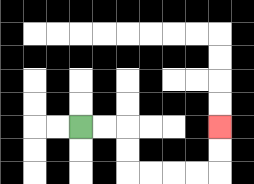{'start': '[3, 5]', 'end': '[9, 5]', 'path_directions': 'R,R,D,D,R,R,R,R,U,U', 'path_coordinates': '[[3, 5], [4, 5], [5, 5], [5, 6], [5, 7], [6, 7], [7, 7], [8, 7], [9, 7], [9, 6], [9, 5]]'}